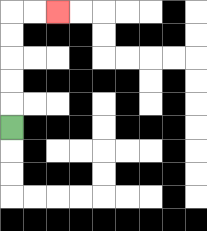{'start': '[0, 5]', 'end': '[2, 0]', 'path_directions': 'U,U,U,U,U,R,R', 'path_coordinates': '[[0, 5], [0, 4], [0, 3], [0, 2], [0, 1], [0, 0], [1, 0], [2, 0]]'}